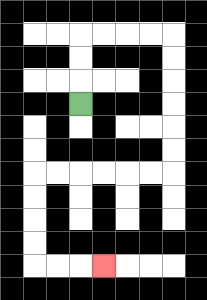{'start': '[3, 4]', 'end': '[4, 11]', 'path_directions': 'U,U,U,R,R,R,R,D,D,D,D,D,D,L,L,L,L,L,L,D,D,D,D,R,R,R', 'path_coordinates': '[[3, 4], [3, 3], [3, 2], [3, 1], [4, 1], [5, 1], [6, 1], [7, 1], [7, 2], [7, 3], [7, 4], [7, 5], [7, 6], [7, 7], [6, 7], [5, 7], [4, 7], [3, 7], [2, 7], [1, 7], [1, 8], [1, 9], [1, 10], [1, 11], [2, 11], [3, 11], [4, 11]]'}